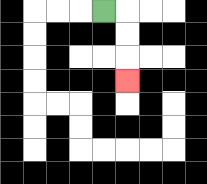{'start': '[4, 0]', 'end': '[5, 3]', 'path_directions': 'R,D,D,D', 'path_coordinates': '[[4, 0], [5, 0], [5, 1], [5, 2], [5, 3]]'}